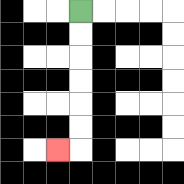{'start': '[3, 0]', 'end': '[2, 6]', 'path_directions': 'D,D,D,D,D,D,L', 'path_coordinates': '[[3, 0], [3, 1], [3, 2], [3, 3], [3, 4], [3, 5], [3, 6], [2, 6]]'}